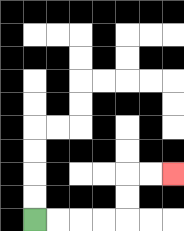{'start': '[1, 9]', 'end': '[7, 7]', 'path_directions': 'R,R,R,R,U,U,R,R', 'path_coordinates': '[[1, 9], [2, 9], [3, 9], [4, 9], [5, 9], [5, 8], [5, 7], [6, 7], [7, 7]]'}